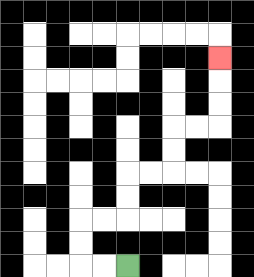{'start': '[5, 11]', 'end': '[9, 2]', 'path_directions': 'L,L,U,U,R,R,U,U,R,R,U,U,R,R,U,U,U', 'path_coordinates': '[[5, 11], [4, 11], [3, 11], [3, 10], [3, 9], [4, 9], [5, 9], [5, 8], [5, 7], [6, 7], [7, 7], [7, 6], [7, 5], [8, 5], [9, 5], [9, 4], [9, 3], [9, 2]]'}